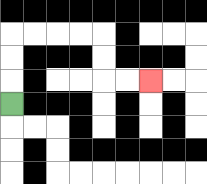{'start': '[0, 4]', 'end': '[6, 3]', 'path_directions': 'U,U,U,R,R,R,R,D,D,R,R', 'path_coordinates': '[[0, 4], [0, 3], [0, 2], [0, 1], [1, 1], [2, 1], [3, 1], [4, 1], [4, 2], [4, 3], [5, 3], [6, 3]]'}